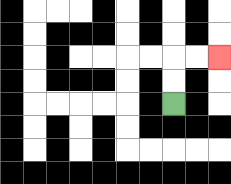{'start': '[7, 4]', 'end': '[9, 2]', 'path_directions': 'U,U,R,R', 'path_coordinates': '[[7, 4], [7, 3], [7, 2], [8, 2], [9, 2]]'}